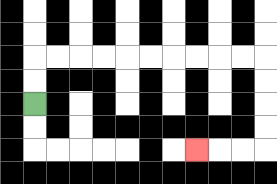{'start': '[1, 4]', 'end': '[8, 6]', 'path_directions': 'U,U,R,R,R,R,R,R,R,R,R,R,D,D,D,D,L,L,L', 'path_coordinates': '[[1, 4], [1, 3], [1, 2], [2, 2], [3, 2], [4, 2], [5, 2], [6, 2], [7, 2], [8, 2], [9, 2], [10, 2], [11, 2], [11, 3], [11, 4], [11, 5], [11, 6], [10, 6], [9, 6], [8, 6]]'}